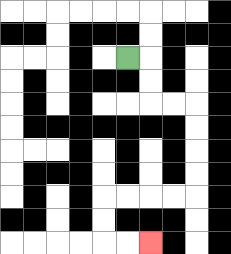{'start': '[5, 2]', 'end': '[6, 10]', 'path_directions': 'R,D,D,R,R,D,D,D,D,L,L,L,L,D,D,R,R', 'path_coordinates': '[[5, 2], [6, 2], [6, 3], [6, 4], [7, 4], [8, 4], [8, 5], [8, 6], [8, 7], [8, 8], [7, 8], [6, 8], [5, 8], [4, 8], [4, 9], [4, 10], [5, 10], [6, 10]]'}